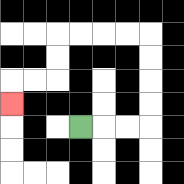{'start': '[3, 5]', 'end': '[0, 4]', 'path_directions': 'R,R,R,U,U,U,U,L,L,L,L,D,D,L,L,D', 'path_coordinates': '[[3, 5], [4, 5], [5, 5], [6, 5], [6, 4], [6, 3], [6, 2], [6, 1], [5, 1], [4, 1], [3, 1], [2, 1], [2, 2], [2, 3], [1, 3], [0, 3], [0, 4]]'}